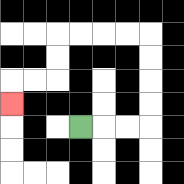{'start': '[3, 5]', 'end': '[0, 4]', 'path_directions': 'R,R,R,U,U,U,U,L,L,L,L,D,D,L,L,D', 'path_coordinates': '[[3, 5], [4, 5], [5, 5], [6, 5], [6, 4], [6, 3], [6, 2], [6, 1], [5, 1], [4, 1], [3, 1], [2, 1], [2, 2], [2, 3], [1, 3], [0, 3], [0, 4]]'}